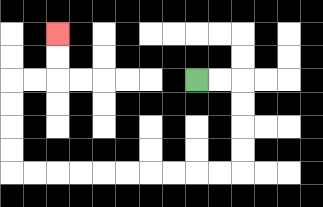{'start': '[8, 3]', 'end': '[2, 1]', 'path_directions': 'R,R,D,D,D,D,L,L,L,L,L,L,L,L,L,L,U,U,U,U,R,R,U,U', 'path_coordinates': '[[8, 3], [9, 3], [10, 3], [10, 4], [10, 5], [10, 6], [10, 7], [9, 7], [8, 7], [7, 7], [6, 7], [5, 7], [4, 7], [3, 7], [2, 7], [1, 7], [0, 7], [0, 6], [0, 5], [0, 4], [0, 3], [1, 3], [2, 3], [2, 2], [2, 1]]'}